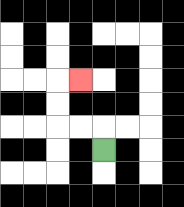{'start': '[4, 6]', 'end': '[3, 3]', 'path_directions': 'U,L,L,U,U,R', 'path_coordinates': '[[4, 6], [4, 5], [3, 5], [2, 5], [2, 4], [2, 3], [3, 3]]'}